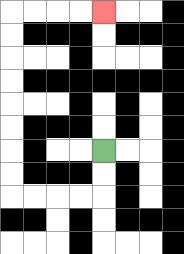{'start': '[4, 6]', 'end': '[4, 0]', 'path_directions': 'D,D,L,L,L,L,U,U,U,U,U,U,U,U,R,R,R,R', 'path_coordinates': '[[4, 6], [4, 7], [4, 8], [3, 8], [2, 8], [1, 8], [0, 8], [0, 7], [0, 6], [0, 5], [0, 4], [0, 3], [0, 2], [0, 1], [0, 0], [1, 0], [2, 0], [3, 0], [4, 0]]'}